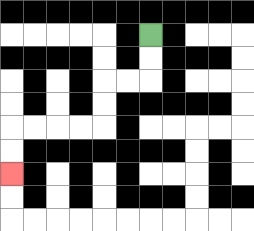{'start': '[6, 1]', 'end': '[0, 7]', 'path_directions': 'D,D,L,L,D,D,L,L,L,L,D,D', 'path_coordinates': '[[6, 1], [6, 2], [6, 3], [5, 3], [4, 3], [4, 4], [4, 5], [3, 5], [2, 5], [1, 5], [0, 5], [0, 6], [0, 7]]'}